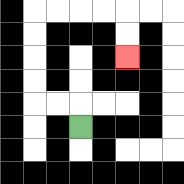{'start': '[3, 5]', 'end': '[5, 2]', 'path_directions': 'U,L,L,U,U,U,U,R,R,R,R,D,D', 'path_coordinates': '[[3, 5], [3, 4], [2, 4], [1, 4], [1, 3], [1, 2], [1, 1], [1, 0], [2, 0], [3, 0], [4, 0], [5, 0], [5, 1], [5, 2]]'}